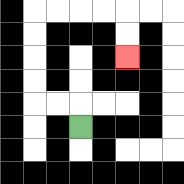{'start': '[3, 5]', 'end': '[5, 2]', 'path_directions': 'U,L,L,U,U,U,U,R,R,R,R,D,D', 'path_coordinates': '[[3, 5], [3, 4], [2, 4], [1, 4], [1, 3], [1, 2], [1, 1], [1, 0], [2, 0], [3, 0], [4, 0], [5, 0], [5, 1], [5, 2]]'}